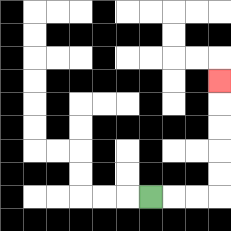{'start': '[6, 8]', 'end': '[9, 3]', 'path_directions': 'R,R,R,U,U,U,U,U', 'path_coordinates': '[[6, 8], [7, 8], [8, 8], [9, 8], [9, 7], [9, 6], [9, 5], [9, 4], [9, 3]]'}